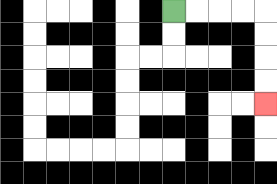{'start': '[7, 0]', 'end': '[11, 4]', 'path_directions': 'R,R,R,R,D,D,D,D', 'path_coordinates': '[[7, 0], [8, 0], [9, 0], [10, 0], [11, 0], [11, 1], [11, 2], [11, 3], [11, 4]]'}